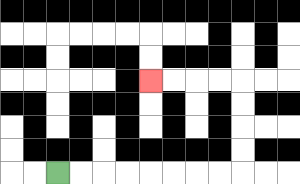{'start': '[2, 7]', 'end': '[6, 3]', 'path_directions': 'R,R,R,R,R,R,R,R,U,U,U,U,L,L,L,L', 'path_coordinates': '[[2, 7], [3, 7], [4, 7], [5, 7], [6, 7], [7, 7], [8, 7], [9, 7], [10, 7], [10, 6], [10, 5], [10, 4], [10, 3], [9, 3], [8, 3], [7, 3], [6, 3]]'}